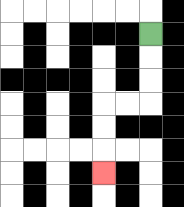{'start': '[6, 1]', 'end': '[4, 7]', 'path_directions': 'D,D,D,L,L,D,D,D', 'path_coordinates': '[[6, 1], [6, 2], [6, 3], [6, 4], [5, 4], [4, 4], [4, 5], [4, 6], [4, 7]]'}